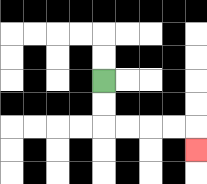{'start': '[4, 3]', 'end': '[8, 6]', 'path_directions': 'D,D,R,R,R,R,D', 'path_coordinates': '[[4, 3], [4, 4], [4, 5], [5, 5], [6, 5], [7, 5], [8, 5], [8, 6]]'}